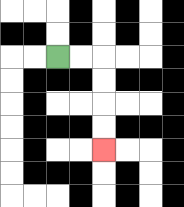{'start': '[2, 2]', 'end': '[4, 6]', 'path_directions': 'R,R,D,D,D,D', 'path_coordinates': '[[2, 2], [3, 2], [4, 2], [4, 3], [4, 4], [4, 5], [4, 6]]'}